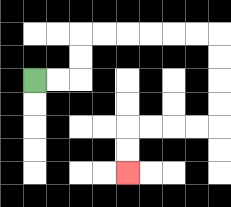{'start': '[1, 3]', 'end': '[5, 7]', 'path_directions': 'R,R,U,U,R,R,R,R,R,R,D,D,D,D,L,L,L,L,D,D', 'path_coordinates': '[[1, 3], [2, 3], [3, 3], [3, 2], [3, 1], [4, 1], [5, 1], [6, 1], [7, 1], [8, 1], [9, 1], [9, 2], [9, 3], [9, 4], [9, 5], [8, 5], [7, 5], [6, 5], [5, 5], [5, 6], [5, 7]]'}